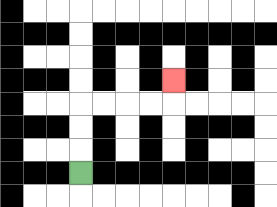{'start': '[3, 7]', 'end': '[7, 3]', 'path_directions': 'U,U,U,R,R,R,R,U', 'path_coordinates': '[[3, 7], [3, 6], [3, 5], [3, 4], [4, 4], [5, 4], [6, 4], [7, 4], [7, 3]]'}